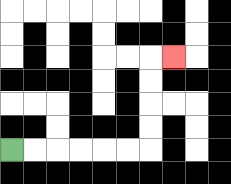{'start': '[0, 6]', 'end': '[7, 2]', 'path_directions': 'R,R,R,R,R,R,U,U,U,U,R', 'path_coordinates': '[[0, 6], [1, 6], [2, 6], [3, 6], [4, 6], [5, 6], [6, 6], [6, 5], [6, 4], [6, 3], [6, 2], [7, 2]]'}